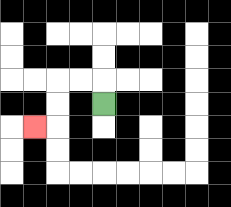{'start': '[4, 4]', 'end': '[1, 5]', 'path_directions': 'U,L,L,D,D,L', 'path_coordinates': '[[4, 4], [4, 3], [3, 3], [2, 3], [2, 4], [2, 5], [1, 5]]'}